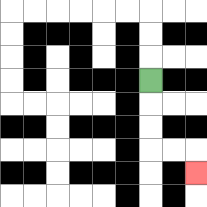{'start': '[6, 3]', 'end': '[8, 7]', 'path_directions': 'D,D,D,R,R,D', 'path_coordinates': '[[6, 3], [6, 4], [6, 5], [6, 6], [7, 6], [8, 6], [8, 7]]'}